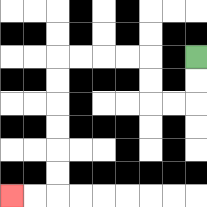{'start': '[8, 2]', 'end': '[0, 8]', 'path_directions': 'D,D,L,L,U,U,L,L,L,L,D,D,D,D,D,D,L,L', 'path_coordinates': '[[8, 2], [8, 3], [8, 4], [7, 4], [6, 4], [6, 3], [6, 2], [5, 2], [4, 2], [3, 2], [2, 2], [2, 3], [2, 4], [2, 5], [2, 6], [2, 7], [2, 8], [1, 8], [0, 8]]'}